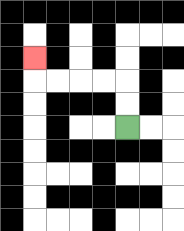{'start': '[5, 5]', 'end': '[1, 2]', 'path_directions': 'U,U,L,L,L,L,U', 'path_coordinates': '[[5, 5], [5, 4], [5, 3], [4, 3], [3, 3], [2, 3], [1, 3], [1, 2]]'}